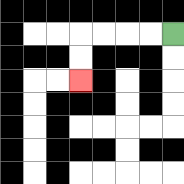{'start': '[7, 1]', 'end': '[3, 3]', 'path_directions': 'L,L,L,L,D,D', 'path_coordinates': '[[7, 1], [6, 1], [5, 1], [4, 1], [3, 1], [3, 2], [3, 3]]'}